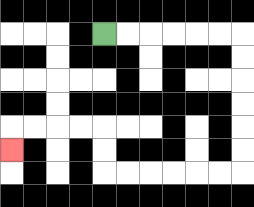{'start': '[4, 1]', 'end': '[0, 6]', 'path_directions': 'R,R,R,R,R,R,D,D,D,D,D,D,L,L,L,L,L,L,U,U,L,L,L,L,D', 'path_coordinates': '[[4, 1], [5, 1], [6, 1], [7, 1], [8, 1], [9, 1], [10, 1], [10, 2], [10, 3], [10, 4], [10, 5], [10, 6], [10, 7], [9, 7], [8, 7], [7, 7], [6, 7], [5, 7], [4, 7], [4, 6], [4, 5], [3, 5], [2, 5], [1, 5], [0, 5], [0, 6]]'}